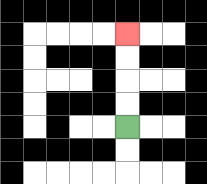{'start': '[5, 5]', 'end': '[5, 1]', 'path_directions': 'U,U,U,U', 'path_coordinates': '[[5, 5], [5, 4], [5, 3], [5, 2], [5, 1]]'}